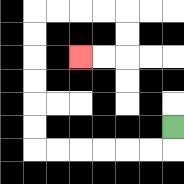{'start': '[7, 5]', 'end': '[3, 2]', 'path_directions': 'D,L,L,L,L,L,L,U,U,U,U,U,U,R,R,R,R,D,D,L,L', 'path_coordinates': '[[7, 5], [7, 6], [6, 6], [5, 6], [4, 6], [3, 6], [2, 6], [1, 6], [1, 5], [1, 4], [1, 3], [1, 2], [1, 1], [1, 0], [2, 0], [3, 0], [4, 0], [5, 0], [5, 1], [5, 2], [4, 2], [3, 2]]'}